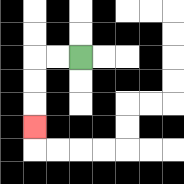{'start': '[3, 2]', 'end': '[1, 5]', 'path_directions': 'L,L,D,D,D', 'path_coordinates': '[[3, 2], [2, 2], [1, 2], [1, 3], [1, 4], [1, 5]]'}